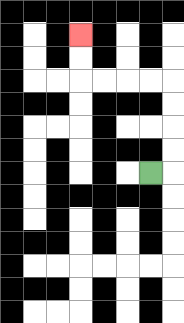{'start': '[6, 7]', 'end': '[3, 1]', 'path_directions': 'R,U,U,U,U,L,L,L,L,U,U', 'path_coordinates': '[[6, 7], [7, 7], [7, 6], [7, 5], [7, 4], [7, 3], [6, 3], [5, 3], [4, 3], [3, 3], [3, 2], [3, 1]]'}